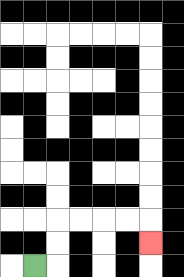{'start': '[1, 11]', 'end': '[6, 10]', 'path_directions': 'R,U,U,R,R,R,R,D', 'path_coordinates': '[[1, 11], [2, 11], [2, 10], [2, 9], [3, 9], [4, 9], [5, 9], [6, 9], [6, 10]]'}